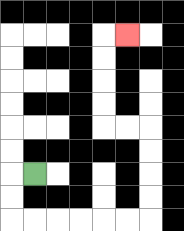{'start': '[1, 7]', 'end': '[5, 1]', 'path_directions': 'L,D,D,R,R,R,R,R,R,U,U,U,U,L,L,U,U,U,U,R', 'path_coordinates': '[[1, 7], [0, 7], [0, 8], [0, 9], [1, 9], [2, 9], [3, 9], [4, 9], [5, 9], [6, 9], [6, 8], [6, 7], [6, 6], [6, 5], [5, 5], [4, 5], [4, 4], [4, 3], [4, 2], [4, 1], [5, 1]]'}